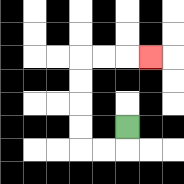{'start': '[5, 5]', 'end': '[6, 2]', 'path_directions': 'D,L,L,U,U,U,U,R,R,R', 'path_coordinates': '[[5, 5], [5, 6], [4, 6], [3, 6], [3, 5], [3, 4], [3, 3], [3, 2], [4, 2], [5, 2], [6, 2]]'}